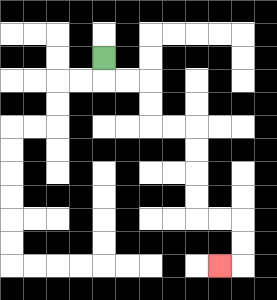{'start': '[4, 2]', 'end': '[9, 11]', 'path_directions': 'D,R,R,D,D,R,R,D,D,D,D,R,R,D,D,L', 'path_coordinates': '[[4, 2], [4, 3], [5, 3], [6, 3], [6, 4], [6, 5], [7, 5], [8, 5], [8, 6], [8, 7], [8, 8], [8, 9], [9, 9], [10, 9], [10, 10], [10, 11], [9, 11]]'}